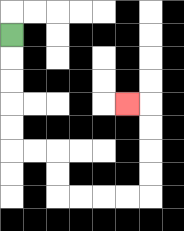{'start': '[0, 1]', 'end': '[5, 4]', 'path_directions': 'D,D,D,D,D,R,R,D,D,R,R,R,R,U,U,U,U,L', 'path_coordinates': '[[0, 1], [0, 2], [0, 3], [0, 4], [0, 5], [0, 6], [1, 6], [2, 6], [2, 7], [2, 8], [3, 8], [4, 8], [5, 8], [6, 8], [6, 7], [6, 6], [6, 5], [6, 4], [5, 4]]'}